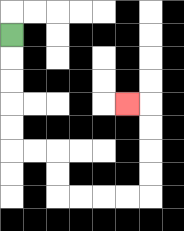{'start': '[0, 1]', 'end': '[5, 4]', 'path_directions': 'D,D,D,D,D,R,R,D,D,R,R,R,R,U,U,U,U,L', 'path_coordinates': '[[0, 1], [0, 2], [0, 3], [0, 4], [0, 5], [0, 6], [1, 6], [2, 6], [2, 7], [2, 8], [3, 8], [4, 8], [5, 8], [6, 8], [6, 7], [6, 6], [6, 5], [6, 4], [5, 4]]'}